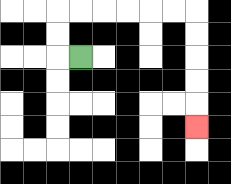{'start': '[3, 2]', 'end': '[8, 5]', 'path_directions': 'L,U,U,R,R,R,R,R,R,D,D,D,D,D', 'path_coordinates': '[[3, 2], [2, 2], [2, 1], [2, 0], [3, 0], [4, 0], [5, 0], [6, 0], [7, 0], [8, 0], [8, 1], [8, 2], [8, 3], [8, 4], [8, 5]]'}